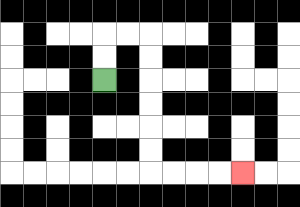{'start': '[4, 3]', 'end': '[10, 7]', 'path_directions': 'U,U,R,R,D,D,D,D,D,D,R,R,R,R', 'path_coordinates': '[[4, 3], [4, 2], [4, 1], [5, 1], [6, 1], [6, 2], [6, 3], [6, 4], [6, 5], [6, 6], [6, 7], [7, 7], [8, 7], [9, 7], [10, 7]]'}